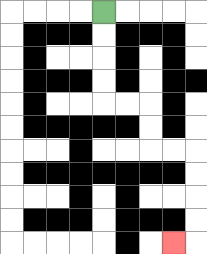{'start': '[4, 0]', 'end': '[7, 10]', 'path_directions': 'D,D,D,D,R,R,D,D,R,R,D,D,D,D,L', 'path_coordinates': '[[4, 0], [4, 1], [4, 2], [4, 3], [4, 4], [5, 4], [6, 4], [6, 5], [6, 6], [7, 6], [8, 6], [8, 7], [8, 8], [8, 9], [8, 10], [7, 10]]'}